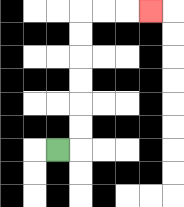{'start': '[2, 6]', 'end': '[6, 0]', 'path_directions': 'R,U,U,U,U,U,U,R,R,R', 'path_coordinates': '[[2, 6], [3, 6], [3, 5], [3, 4], [3, 3], [3, 2], [3, 1], [3, 0], [4, 0], [5, 0], [6, 0]]'}